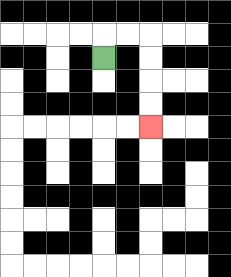{'start': '[4, 2]', 'end': '[6, 5]', 'path_directions': 'U,R,R,D,D,D,D', 'path_coordinates': '[[4, 2], [4, 1], [5, 1], [6, 1], [6, 2], [6, 3], [6, 4], [6, 5]]'}